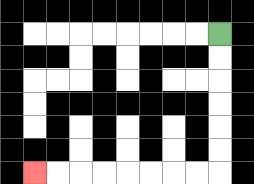{'start': '[9, 1]', 'end': '[1, 7]', 'path_directions': 'D,D,D,D,D,D,L,L,L,L,L,L,L,L', 'path_coordinates': '[[9, 1], [9, 2], [9, 3], [9, 4], [9, 5], [9, 6], [9, 7], [8, 7], [7, 7], [6, 7], [5, 7], [4, 7], [3, 7], [2, 7], [1, 7]]'}